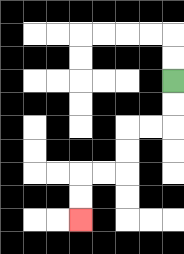{'start': '[7, 3]', 'end': '[3, 9]', 'path_directions': 'D,D,L,L,D,D,L,L,D,D', 'path_coordinates': '[[7, 3], [7, 4], [7, 5], [6, 5], [5, 5], [5, 6], [5, 7], [4, 7], [3, 7], [3, 8], [3, 9]]'}